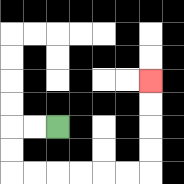{'start': '[2, 5]', 'end': '[6, 3]', 'path_directions': 'L,L,D,D,R,R,R,R,R,R,U,U,U,U', 'path_coordinates': '[[2, 5], [1, 5], [0, 5], [0, 6], [0, 7], [1, 7], [2, 7], [3, 7], [4, 7], [5, 7], [6, 7], [6, 6], [6, 5], [6, 4], [6, 3]]'}